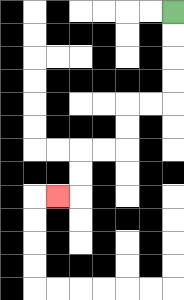{'start': '[7, 0]', 'end': '[2, 8]', 'path_directions': 'D,D,D,D,L,L,D,D,L,L,D,D,L', 'path_coordinates': '[[7, 0], [7, 1], [7, 2], [7, 3], [7, 4], [6, 4], [5, 4], [5, 5], [5, 6], [4, 6], [3, 6], [3, 7], [3, 8], [2, 8]]'}